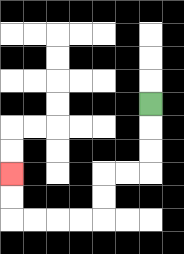{'start': '[6, 4]', 'end': '[0, 7]', 'path_directions': 'D,D,D,L,L,D,D,L,L,L,L,U,U', 'path_coordinates': '[[6, 4], [6, 5], [6, 6], [6, 7], [5, 7], [4, 7], [4, 8], [4, 9], [3, 9], [2, 9], [1, 9], [0, 9], [0, 8], [0, 7]]'}